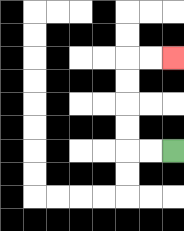{'start': '[7, 6]', 'end': '[7, 2]', 'path_directions': 'L,L,U,U,U,U,R,R', 'path_coordinates': '[[7, 6], [6, 6], [5, 6], [5, 5], [5, 4], [5, 3], [5, 2], [6, 2], [7, 2]]'}